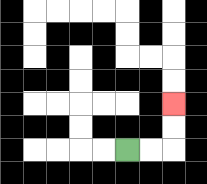{'start': '[5, 6]', 'end': '[7, 4]', 'path_directions': 'R,R,U,U', 'path_coordinates': '[[5, 6], [6, 6], [7, 6], [7, 5], [7, 4]]'}